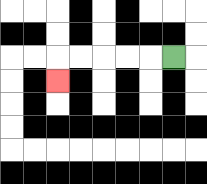{'start': '[7, 2]', 'end': '[2, 3]', 'path_directions': 'L,L,L,L,L,D', 'path_coordinates': '[[7, 2], [6, 2], [5, 2], [4, 2], [3, 2], [2, 2], [2, 3]]'}